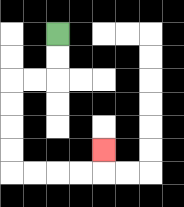{'start': '[2, 1]', 'end': '[4, 6]', 'path_directions': 'D,D,L,L,D,D,D,D,R,R,R,R,U', 'path_coordinates': '[[2, 1], [2, 2], [2, 3], [1, 3], [0, 3], [0, 4], [0, 5], [0, 6], [0, 7], [1, 7], [2, 7], [3, 7], [4, 7], [4, 6]]'}